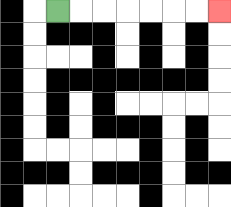{'start': '[2, 0]', 'end': '[9, 0]', 'path_directions': 'R,R,R,R,R,R,R', 'path_coordinates': '[[2, 0], [3, 0], [4, 0], [5, 0], [6, 0], [7, 0], [8, 0], [9, 0]]'}